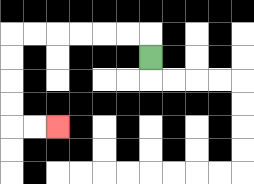{'start': '[6, 2]', 'end': '[2, 5]', 'path_directions': 'U,L,L,L,L,L,L,D,D,D,D,R,R', 'path_coordinates': '[[6, 2], [6, 1], [5, 1], [4, 1], [3, 1], [2, 1], [1, 1], [0, 1], [0, 2], [0, 3], [0, 4], [0, 5], [1, 5], [2, 5]]'}